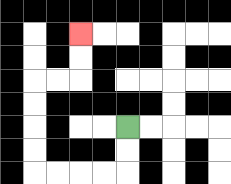{'start': '[5, 5]', 'end': '[3, 1]', 'path_directions': 'D,D,L,L,L,L,U,U,U,U,R,R,U,U', 'path_coordinates': '[[5, 5], [5, 6], [5, 7], [4, 7], [3, 7], [2, 7], [1, 7], [1, 6], [1, 5], [1, 4], [1, 3], [2, 3], [3, 3], [3, 2], [3, 1]]'}